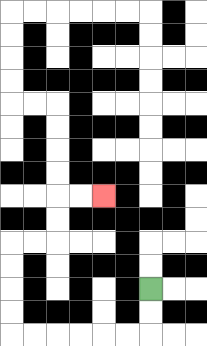{'start': '[6, 12]', 'end': '[4, 8]', 'path_directions': 'D,D,L,L,L,L,L,L,U,U,U,U,R,R,U,U,R,R', 'path_coordinates': '[[6, 12], [6, 13], [6, 14], [5, 14], [4, 14], [3, 14], [2, 14], [1, 14], [0, 14], [0, 13], [0, 12], [0, 11], [0, 10], [1, 10], [2, 10], [2, 9], [2, 8], [3, 8], [4, 8]]'}